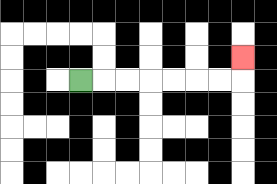{'start': '[3, 3]', 'end': '[10, 2]', 'path_directions': 'R,R,R,R,R,R,R,U', 'path_coordinates': '[[3, 3], [4, 3], [5, 3], [6, 3], [7, 3], [8, 3], [9, 3], [10, 3], [10, 2]]'}